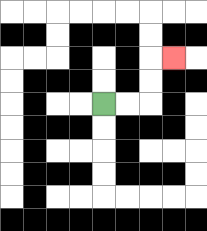{'start': '[4, 4]', 'end': '[7, 2]', 'path_directions': 'R,R,U,U,R', 'path_coordinates': '[[4, 4], [5, 4], [6, 4], [6, 3], [6, 2], [7, 2]]'}